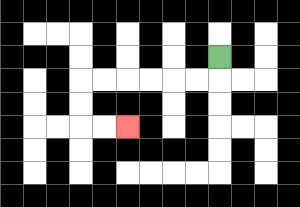{'start': '[9, 2]', 'end': '[5, 5]', 'path_directions': 'D,L,L,L,L,L,L,D,D,R,R', 'path_coordinates': '[[9, 2], [9, 3], [8, 3], [7, 3], [6, 3], [5, 3], [4, 3], [3, 3], [3, 4], [3, 5], [4, 5], [5, 5]]'}